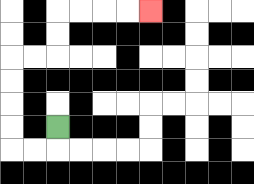{'start': '[2, 5]', 'end': '[6, 0]', 'path_directions': 'D,L,L,U,U,U,U,R,R,U,U,R,R,R,R', 'path_coordinates': '[[2, 5], [2, 6], [1, 6], [0, 6], [0, 5], [0, 4], [0, 3], [0, 2], [1, 2], [2, 2], [2, 1], [2, 0], [3, 0], [4, 0], [5, 0], [6, 0]]'}